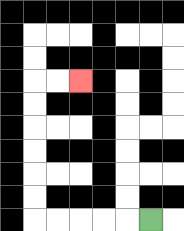{'start': '[6, 9]', 'end': '[3, 3]', 'path_directions': 'L,L,L,L,L,U,U,U,U,U,U,R,R', 'path_coordinates': '[[6, 9], [5, 9], [4, 9], [3, 9], [2, 9], [1, 9], [1, 8], [1, 7], [1, 6], [1, 5], [1, 4], [1, 3], [2, 3], [3, 3]]'}